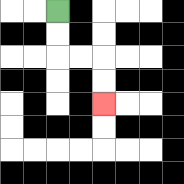{'start': '[2, 0]', 'end': '[4, 4]', 'path_directions': 'D,D,R,R,D,D', 'path_coordinates': '[[2, 0], [2, 1], [2, 2], [3, 2], [4, 2], [4, 3], [4, 4]]'}